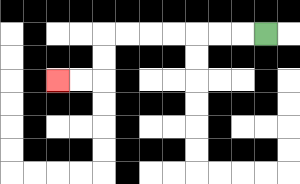{'start': '[11, 1]', 'end': '[2, 3]', 'path_directions': 'L,L,L,L,L,L,L,D,D,L,L', 'path_coordinates': '[[11, 1], [10, 1], [9, 1], [8, 1], [7, 1], [6, 1], [5, 1], [4, 1], [4, 2], [4, 3], [3, 3], [2, 3]]'}